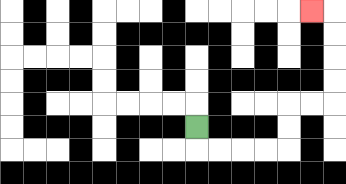{'start': '[8, 5]', 'end': '[13, 0]', 'path_directions': 'D,R,R,R,R,U,U,R,R,U,U,U,U,L', 'path_coordinates': '[[8, 5], [8, 6], [9, 6], [10, 6], [11, 6], [12, 6], [12, 5], [12, 4], [13, 4], [14, 4], [14, 3], [14, 2], [14, 1], [14, 0], [13, 0]]'}